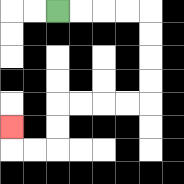{'start': '[2, 0]', 'end': '[0, 5]', 'path_directions': 'R,R,R,R,D,D,D,D,L,L,L,L,D,D,L,L,U', 'path_coordinates': '[[2, 0], [3, 0], [4, 0], [5, 0], [6, 0], [6, 1], [6, 2], [6, 3], [6, 4], [5, 4], [4, 4], [3, 4], [2, 4], [2, 5], [2, 6], [1, 6], [0, 6], [0, 5]]'}